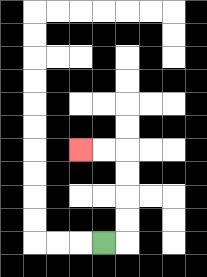{'start': '[4, 10]', 'end': '[3, 6]', 'path_directions': 'R,U,U,U,U,L,L', 'path_coordinates': '[[4, 10], [5, 10], [5, 9], [5, 8], [5, 7], [5, 6], [4, 6], [3, 6]]'}